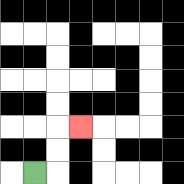{'start': '[1, 7]', 'end': '[3, 5]', 'path_directions': 'R,U,U,R', 'path_coordinates': '[[1, 7], [2, 7], [2, 6], [2, 5], [3, 5]]'}